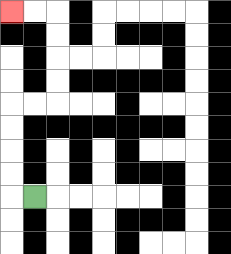{'start': '[1, 8]', 'end': '[0, 0]', 'path_directions': 'L,U,U,U,U,R,R,U,U,U,U,L,L', 'path_coordinates': '[[1, 8], [0, 8], [0, 7], [0, 6], [0, 5], [0, 4], [1, 4], [2, 4], [2, 3], [2, 2], [2, 1], [2, 0], [1, 0], [0, 0]]'}